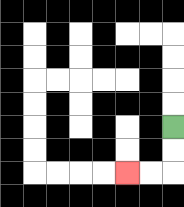{'start': '[7, 5]', 'end': '[5, 7]', 'path_directions': 'D,D,L,L', 'path_coordinates': '[[7, 5], [7, 6], [7, 7], [6, 7], [5, 7]]'}